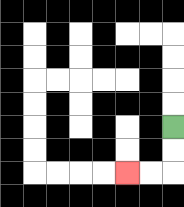{'start': '[7, 5]', 'end': '[5, 7]', 'path_directions': 'D,D,L,L', 'path_coordinates': '[[7, 5], [7, 6], [7, 7], [6, 7], [5, 7]]'}